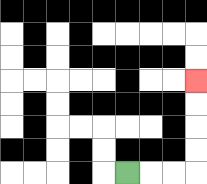{'start': '[5, 7]', 'end': '[8, 3]', 'path_directions': 'R,R,R,U,U,U,U', 'path_coordinates': '[[5, 7], [6, 7], [7, 7], [8, 7], [8, 6], [8, 5], [8, 4], [8, 3]]'}